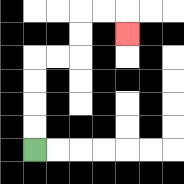{'start': '[1, 6]', 'end': '[5, 1]', 'path_directions': 'U,U,U,U,R,R,U,U,R,R,D', 'path_coordinates': '[[1, 6], [1, 5], [1, 4], [1, 3], [1, 2], [2, 2], [3, 2], [3, 1], [3, 0], [4, 0], [5, 0], [5, 1]]'}